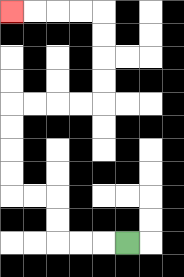{'start': '[5, 10]', 'end': '[0, 0]', 'path_directions': 'L,L,L,U,U,L,L,U,U,U,U,R,R,R,R,U,U,U,U,L,L,L,L', 'path_coordinates': '[[5, 10], [4, 10], [3, 10], [2, 10], [2, 9], [2, 8], [1, 8], [0, 8], [0, 7], [0, 6], [0, 5], [0, 4], [1, 4], [2, 4], [3, 4], [4, 4], [4, 3], [4, 2], [4, 1], [4, 0], [3, 0], [2, 0], [1, 0], [0, 0]]'}